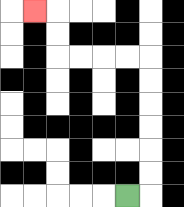{'start': '[5, 8]', 'end': '[1, 0]', 'path_directions': 'R,U,U,U,U,U,U,L,L,L,L,U,U,L', 'path_coordinates': '[[5, 8], [6, 8], [6, 7], [6, 6], [6, 5], [6, 4], [6, 3], [6, 2], [5, 2], [4, 2], [3, 2], [2, 2], [2, 1], [2, 0], [1, 0]]'}